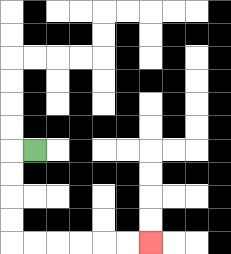{'start': '[1, 6]', 'end': '[6, 10]', 'path_directions': 'L,D,D,D,D,R,R,R,R,R,R', 'path_coordinates': '[[1, 6], [0, 6], [0, 7], [0, 8], [0, 9], [0, 10], [1, 10], [2, 10], [3, 10], [4, 10], [5, 10], [6, 10]]'}